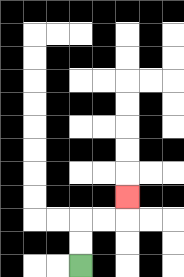{'start': '[3, 11]', 'end': '[5, 8]', 'path_directions': 'U,U,R,R,U', 'path_coordinates': '[[3, 11], [3, 10], [3, 9], [4, 9], [5, 9], [5, 8]]'}